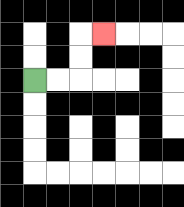{'start': '[1, 3]', 'end': '[4, 1]', 'path_directions': 'R,R,U,U,R', 'path_coordinates': '[[1, 3], [2, 3], [3, 3], [3, 2], [3, 1], [4, 1]]'}